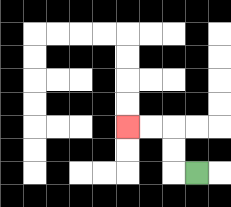{'start': '[8, 7]', 'end': '[5, 5]', 'path_directions': 'L,U,U,L,L', 'path_coordinates': '[[8, 7], [7, 7], [7, 6], [7, 5], [6, 5], [5, 5]]'}